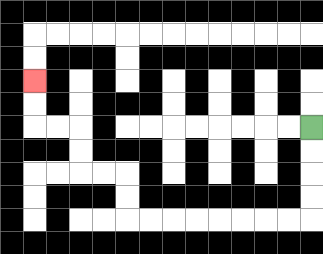{'start': '[13, 5]', 'end': '[1, 3]', 'path_directions': 'D,D,D,D,L,L,L,L,L,L,L,L,U,U,L,L,U,U,L,L,U,U', 'path_coordinates': '[[13, 5], [13, 6], [13, 7], [13, 8], [13, 9], [12, 9], [11, 9], [10, 9], [9, 9], [8, 9], [7, 9], [6, 9], [5, 9], [5, 8], [5, 7], [4, 7], [3, 7], [3, 6], [3, 5], [2, 5], [1, 5], [1, 4], [1, 3]]'}